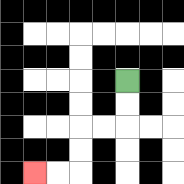{'start': '[5, 3]', 'end': '[1, 7]', 'path_directions': 'D,D,L,L,D,D,L,L', 'path_coordinates': '[[5, 3], [5, 4], [5, 5], [4, 5], [3, 5], [3, 6], [3, 7], [2, 7], [1, 7]]'}